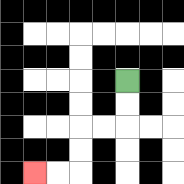{'start': '[5, 3]', 'end': '[1, 7]', 'path_directions': 'D,D,L,L,D,D,L,L', 'path_coordinates': '[[5, 3], [5, 4], [5, 5], [4, 5], [3, 5], [3, 6], [3, 7], [2, 7], [1, 7]]'}